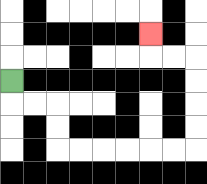{'start': '[0, 3]', 'end': '[6, 1]', 'path_directions': 'D,R,R,D,D,R,R,R,R,R,R,U,U,U,U,L,L,U', 'path_coordinates': '[[0, 3], [0, 4], [1, 4], [2, 4], [2, 5], [2, 6], [3, 6], [4, 6], [5, 6], [6, 6], [7, 6], [8, 6], [8, 5], [8, 4], [8, 3], [8, 2], [7, 2], [6, 2], [6, 1]]'}